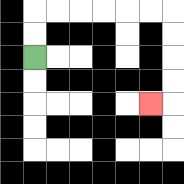{'start': '[1, 2]', 'end': '[6, 4]', 'path_directions': 'U,U,R,R,R,R,R,R,D,D,D,D,L', 'path_coordinates': '[[1, 2], [1, 1], [1, 0], [2, 0], [3, 0], [4, 0], [5, 0], [6, 0], [7, 0], [7, 1], [7, 2], [7, 3], [7, 4], [6, 4]]'}